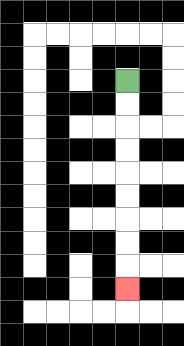{'start': '[5, 3]', 'end': '[5, 12]', 'path_directions': 'D,D,D,D,D,D,D,D,D', 'path_coordinates': '[[5, 3], [5, 4], [5, 5], [5, 6], [5, 7], [5, 8], [5, 9], [5, 10], [5, 11], [5, 12]]'}